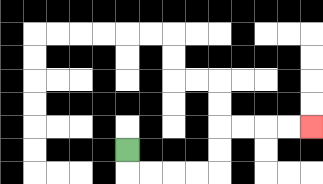{'start': '[5, 6]', 'end': '[13, 5]', 'path_directions': 'D,R,R,R,R,U,U,R,R,R,R', 'path_coordinates': '[[5, 6], [5, 7], [6, 7], [7, 7], [8, 7], [9, 7], [9, 6], [9, 5], [10, 5], [11, 5], [12, 5], [13, 5]]'}